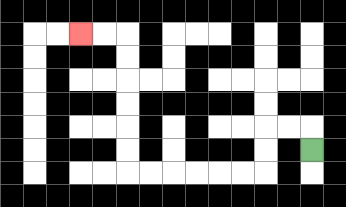{'start': '[13, 6]', 'end': '[3, 1]', 'path_directions': 'U,L,L,D,D,L,L,L,L,L,L,U,U,U,U,U,U,L,L', 'path_coordinates': '[[13, 6], [13, 5], [12, 5], [11, 5], [11, 6], [11, 7], [10, 7], [9, 7], [8, 7], [7, 7], [6, 7], [5, 7], [5, 6], [5, 5], [5, 4], [5, 3], [5, 2], [5, 1], [4, 1], [3, 1]]'}